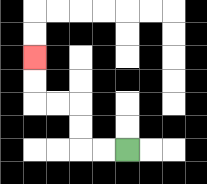{'start': '[5, 6]', 'end': '[1, 2]', 'path_directions': 'L,L,U,U,L,L,U,U', 'path_coordinates': '[[5, 6], [4, 6], [3, 6], [3, 5], [3, 4], [2, 4], [1, 4], [1, 3], [1, 2]]'}